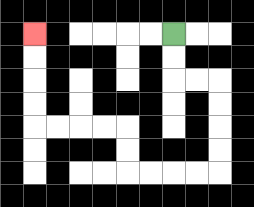{'start': '[7, 1]', 'end': '[1, 1]', 'path_directions': 'D,D,R,R,D,D,D,D,L,L,L,L,U,U,L,L,L,L,U,U,U,U', 'path_coordinates': '[[7, 1], [7, 2], [7, 3], [8, 3], [9, 3], [9, 4], [9, 5], [9, 6], [9, 7], [8, 7], [7, 7], [6, 7], [5, 7], [5, 6], [5, 5], [4, 5], [3, 5], [2, 5], [1, 5], [1, 4], [1, 3], [1, 2], [1, 1]]'}